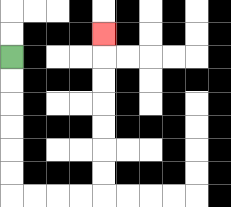{'start': '[0, 2]', 'end': '[4, 1]', 'path_directions': 'D,D,D,D,D,D,R,R,R,R,U,U,U,U,U,U,U', 'path_coordinates': '[[0, 2], [0, 3], [0, 4], [0, 5], [0, 6], [0, 7], [0, 8], [1, 8], [2, 8], [3, 8], [4, 8], [4, 7], [4, 6], [4, 5], [4, 4], [4, 3], [4, 2], [4, 1]]'}